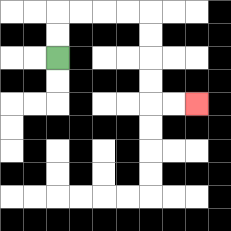{'start': '[2, 2]', 'end': '[8, 4]', 'path_directions': 'U,U,R,R,R,R,D,D,D,D,R,R', 'path_coordinates': '[[2, 2], [2, 1], [2, 0], [3, 0], [4, 0], [5, 0], [6, 0], [6, 1], [6, 2], [6, 3], [6, 4], [7, 4], [8, 4]]'}